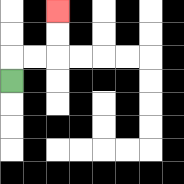{'start': '[0, 3]', 'end': '[2, 0]', 'path_directions': 'U,R,R,U,U', 'path_coordinates': '[[0, 3], [0, 2], [1, 2], [2, 2], [2, 1], [2, 0]]'}